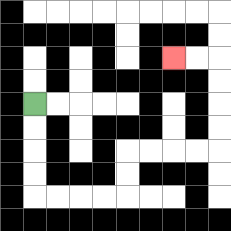{'start': '[1, 4]', 'end': '[7, 2]', 'path_directions': 'D,D,D,D,R,R,R,R,U,U,R,R,R,R,U,U,U,U,L,L', 'path_coordinates': '[[1, 4], [1, 5], [1, 6], [1, 7], [1, 8], [2, 8], [3, 8], [4, 8], [5, 8], [5, 7], [5, 6], [6, 6], [7, 6], [8, 6], [9, 6], [9, 5], [9, 4], [9, 3], [9, 2], [8, 2], [7, 2]]'}